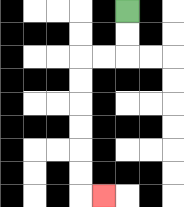{'start': '[5, 0]', 'end': '[4, 8]', 'path_directions': 'D,D,L,L,D,D,D,D,D,D,R', 'path_coordinates': '[[5, 0], [5, 1], [5, 2], [4, 2], [3, 2], [3, 3], [3, 4], [3, 5], [3, 6], [3, 7], [3, 8], [4, 8]]'}